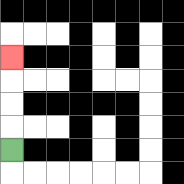{'start': '[0, 6]', 'end': '[0, 2]', 'path_directions': 'U,U,U,U', 'path_coordinates': '[[0, 6], [0, 5], [0, 4], [0, 3], [0, 2]]'}